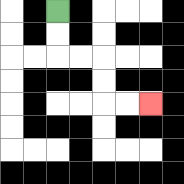{'start': '[2, 0]', 'end': '[6, 4]', 'path_directions': 'D,D,R,R,D,D,R,R', 'path_coordinates': '[[2, 0], [2, 1], [2, 2], [3, 2], [4, 2], [4, 3], [4, 4], [5, 4], [6, 4]]'}